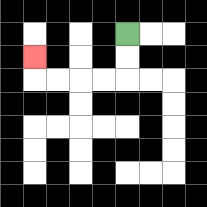{'start': '[5, 1]', 'end': '[1, 2]', 'path_directions': 'D,D,L,L,L,L,U', 'path_coordinates': '[[5, 1], [5, 2], [5, 3], [4, 3], [3, 3], [2, 3], [1, 3], [1, 2]]'}